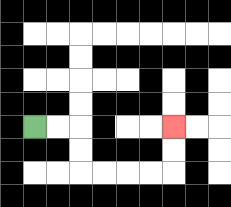{'start': '[1, 5]', 'end': '[7, 5]', 'path_directions': 'R,R,D,D,R,R,R,R,U,U', 'path_coordinates': '[[1, 5], [2, 5], [3, 5], [3, 6], [3, 7], [4, 7], [5, 7], [6, 7], [7, 7], [7, 6], [7, 5]]'}